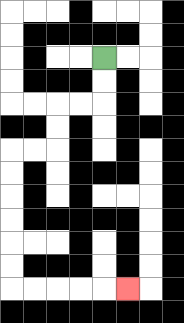{'start': '[4, 2]', 'end': '[5, 12]', 'path_directions': 'D,D,L,L,D,D,L,L,D,D,D,D,D,D,R,R,R,R,R', 'path_coordinates': '[[4, 2], [4, 3], [4, 4], [3, 4], [2, 4], [2, 5], [2, 6], [1, 6], [0, 6], [0, 7], [0, 8], [0, 9], [0, 10], [0, 11], [0, 12], [1, 12], [2, 12], [3, 12], [4, 12], [5, 12]]'}